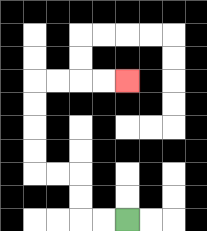{'start': '[5, 9]', 'end': '[5, 3]', 'path_directions': 'L,L,U,U,L,L,U,U,U,U,R,R,R,R', 'path_coordinates': '[[5, 9], [4, 9], [3, 9], [3, 8], [3, 7], [2, 7], [1, 7], [1, 6], [1, 5], [1, 4], [1, 3], [2, 3], [3, 3], [4, 3], [5, 3]]'}